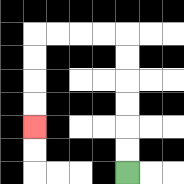{'start': '[5, 7]', 'end': '[1, 5]', 'path_directions': 'U,U,U,U,U,U,L,L,L,L,D,D,D,D', 'path_coordinates': '[[5, 7], [5, 6], [5, 5], [5, 4], [5, 3], [5, 2], [5, 1], [4, 1], [3, 1], [2, 1], [1, 1], [1, 2], [1, 3], [1, 4], [1, 5]]'}